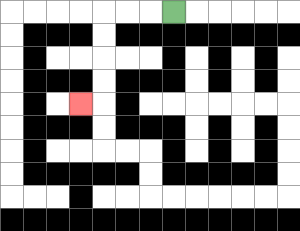{'start': '[7, 0]', 'end': '[3, 4]', 'path_directions': 'L,L,L,D,D,D,D,L', 'path_coordinates': '[[7, 0], [6, 0], [5, 0], [4, 0], [4, 1], [4, 2], [4, 3], [4, 4], [3, 4]]'}